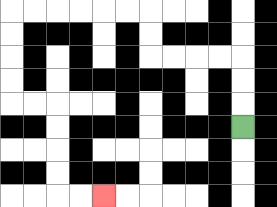{'start': '[10, 5]', 'end': '[4, 8]', 'path_directions': 'U,U,U,L,L,L,L,U,U,L,L,L,L,L,L,D,D,D,D,R,R,D,D,D,D,R,R', 'path_coordinates': '[[10, 5], [10, 4], [10, 3], [10, 2], [9, 2], [8, 2], [7, 2], [6, 2], [6, 1], [6, 0], [5, 0], [4, 0], [3, 0], [2, 0], [1, 0], [0, 0], [0, 1], [0, 2], [0, 3], [0, 4], [1, 4], [2, 4], [2, 5], [2, 6], [2, 7], [2, 8], [3, 8], [4, 8]]'}